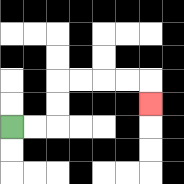{'start': '[0, 5]', 'end': '[6, 4]', 'path_directions': 'R,R,U,U,R,R,R,R,D', 'path_coordinates': '[[0, 5], [1, 5], [2, 5], [2, 4], [2, 3], [3, 3], [4, 3], [5, 3], [6, 3], [6, 4]]'}